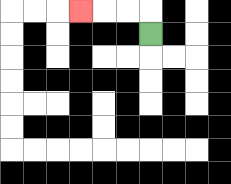{'start': '[6, 1]', 'end': '[3, 0]', 'path_directions': 'U,L,L,L', 'path_coordinates': '[[6, 1], [6, 0], [5, 0], [4, 0], [3, 0]]'}